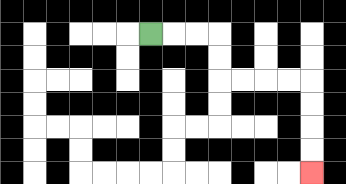{'start': '[6, 1]', 'end': '[13, 7]', 'path_directions': 'R,R,R,D,D,R,R,R,R,D,D,D,D', 'path_coordinates': '[[6, 1], [7, 1], [8, 1], [9, 1], [9, 2], [9, 3], [10, 3], [11, 3], [12, 3], [13, 3], [13, 4], [13, 5], [13, 6], [13, 7]]'}